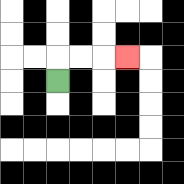{'start': '[2, 3]', 'end': '[5, 2]', 'path_directions': 'U,R,R,R', 'path_coordinates': '[[2, 3], [2, 2], [3, 2], [4, 2], [5, 2]]'}